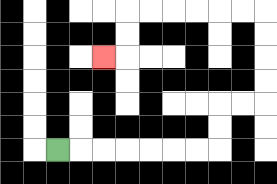{'start': '[2, 6]', 'end': '[4, 2]', 'path_directions': 'R,R,R,R,R,R,R,U,U,R,R,U,U,U,U,L,L,L,L,L,L,D,D,L', 'path_coordinates': '[[2, 6], [3, 6], [4, 6], [5, 6], [6, 6], [7, 6], [8, 6], [9, 6], [9, 5], [9, 4], [10, 4], [11, 4], [11, 3], [11, 2], [11, 1], [11, 0], [10, 0], [9, 0], [8, 0], [7, 0], [6, 0], [5, 0], [5, 1], [5, 2], [4, 2]]'}